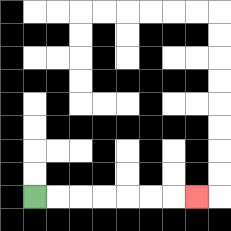{'start': '[1, 8]', 'end': '[8, 8]', 'path_directions': 'R,R,R,R,R,R,R', 'path_coordinates': '[[1, 8], [2, 8], [3, 8], [4, 8], [5, 8], [6, 8], [7, 8], [8, 8]]'}